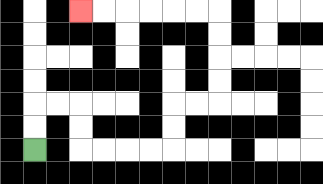{'start': '[1, 6]', 'end': '[3, 0]', 'path_directions': 'U,U,R,R,D,D,R,R,R,R,U,U,R,R,U,U,U,U,L,L,L,L,L,L', 'path_coordinates': '[[1, 6], [1, 5], [1, 4], [2, 4], [3, 4], [3, 5], [3, 6], [4, 6], [5, 6], [6, 6], [7, 6], [7, 5], [7, 4], [8, 4], [9, 4], [9, 3], [9, 2], [9, 1], [9, 0], [8, 0], [7, 0], [6, 0], [5, 0], [4, 0], [3, 0]]'}